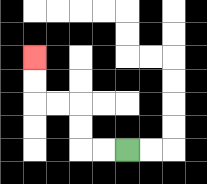{'start': '[5, 6]', 'end': '[1, 2]', 'path_directions': 'L,L,U,U,L,L,U,U', 'path_coordinates': '[[5, 6], [4, 6], [3, 6], [3, 5], [3, 4], [2, 4], [1, 4], [1, 3], [1, 2]]'}